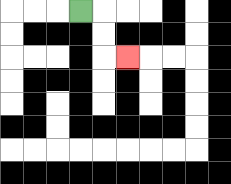{'start': '[3, 0]', 'end': '[5, 2]', 'path_directions': 'R,D,D,R', 'path_coordinates': '[[3, 0], [4, 0], [4, 1], [4, 2], [5, 2]]'}